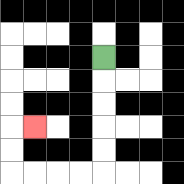{'start': '[4, 2]', 'end': '[1, 5]', 'path_directions': 'D,D,D,D,D,L,L,L,L,U,U,R', 'path_coordinates': '[[4, 2], [4, 3], [4, 4], [4, 5], [4, 6], [4, 7], [3, 7], [2, 7], [1, 7], [0, 7], [0, 6], [0, 5], [1, 5]]'}